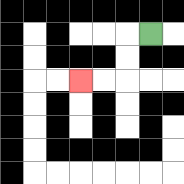{'start': '[6, 1]', 'end': '[3, 3]', 'path_directions': 'L,D,D,L,L', 'path_coordinates': '[[6, 1], [5, 1], [5, 2], [5, 3], [4, 3], [3, 3]]'}